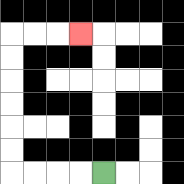{'start': '[4, 7]', 'end': '[3, 1]', 'path_directions': 'L,L,L,L,U,U,U,U,U,U,R,R,R', 'path_coordinates': '[[4, 7], [3, 7], [2, 7], [1, 7], [0, 7], [0, 6], [0, 5], [0, 4], [0, 3], [0, 2], [0, 1], [1, 1], [2, 1], [3, 1]]'}